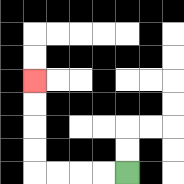{'start': '[5, 7]', 'end': '[1, 3]', 'path_directions': 'L,L,L,L,U,U,U,U', 'path_coordinates': '[[5, 7], [4, 7], [3, 7], [2, 7], [1, 7], [1, 6], [1, 5], [1, 4], [1, 3]]'}